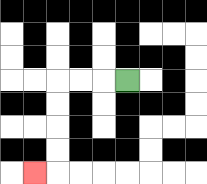{'start': '[5, 3]', 'end': '[1, 7]', 'path_directions': 'L,L,L,D,D,D,D,L', 'path_coordinates': '[[5, 3], [4, 3], [3, 3], [2, 3], [2, 4], [2, 5], [2, 6], [2, 7], [1, 7]]'}